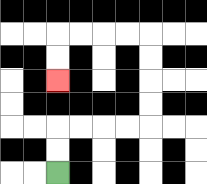{'start': '[2, 7]', 'end': '[2, 3]', 'path_directions': 'U,U,R,R,R,R,U,U,U,U,L,L,L,L,D,D', 'path_coordinates': '[[2, 7], [2, 6], [2, 5], [3, 5], [4, 5], [5, 5], [6, 5], [6, 4], [6, 3], [6, 2], [6, 1], [5, 1], [4, 1], [3, 1], [2, 1], [2, 2], [2, 3]]'}